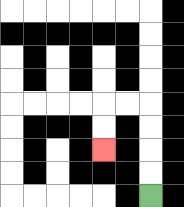{'start': '[6, 8]', 'end': '[4, 6]', 'path_directions': 'U,U,U,U,L,L,D,D', 'path_coordinates': '[[6, 8], [6, 7], [6, 6], [6, 5], [6, 4], [5, 4], [4, 4], [4, 5], [4, 6]]'}